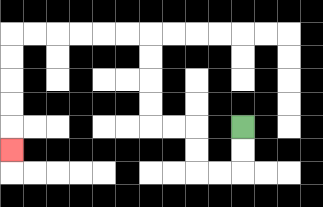{'start': '[10, 5]', 'end': '[0, 6]', 'path_directions': 'D,D,L,L,U,U,L,L,U,U,U,U,L,L,L,L,L,L,D,D,D,D,D', 'path_coordinates': '[[10, 5], [10, 6], [10, 7], [9, 7], [8, 7], [8, 6], [8, 5], [7, 5], [6, 5], [6, 4], [6, 3], [6, 2], [6, 1], [5, 1], [4, 1], [3, 1], [2, 1], [1, 1], [0, 1], [0, 2], [0, 3], [0, 4], [0, 5], [0, 6]]'}